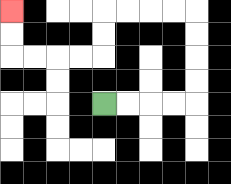{'start': '[4, 4]', 'end': '[0, 0]', 'path_directions': 'R,R,R,R,U,U,U,U,L,L,L,L,D,D,L,L,L,L,U,U', 'path_coordinates': '[[4, 4], [5, 4], [6, 4], [7, 4], [8, 4], [8, 3], [8, 2], [8, 1], [8, 0], [7, 0], [6, 0], [5, 0], [4, 0], [4, 1], [4, 2], [3, 2], [2, 2], [1, 2], [0, 2], [0, 1], [0, 0]]'}